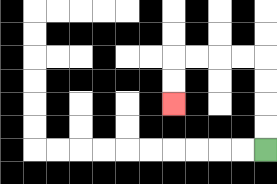{'start': '[11, 6]', 'end': '[7, 4]', 'path_directions': 'U,U,U,U,L,L,L,L,D,D', 'path_coordinates': '[[11, 6], [11, 5], [11, 4], [11, 3], [11, 2], [10, 2], [9, 2], [8, 2], [7, 2], [7, 3], [7, 4]]'}